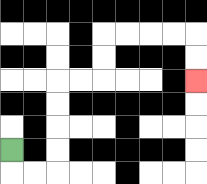{'start': '[0, 6]', 'end': '[8, 3]', 'path_directions': 'D,R,R,U,U,U,U,R,R,U,U,R,R,R,R,D,D', 'path_coordinates': '[[0, 6], [0, 7], [1, 7], [2, 7], [2, 6], [2, 5], [2, 4], [2, 3], [3, 3], [4, 3], [4, 2], [4, 1], [5, 1], [6, 1], [7, 1], [8, 1], [8, 2], [8, 3]]'}